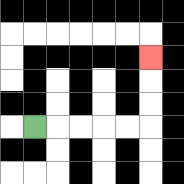{'start': '[1, 5]', 'end': '[6, 2]', 'path_directions': 'R,R,R,R,R,U,U,U', 'path_coordinates': '[[1, 5], [2, 5], [3, 5], [4, 5], [5, 5], [6, 5], [6, 4], [6, 3], [6, 2]]'}